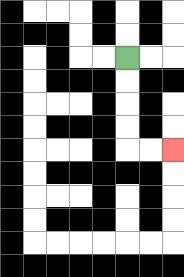{'start': '[5, 2]', 'end': '[7, 6]', 'path_directions': 'D,D,D,D,R,R', 'path_coordinates': '[[5, 2], [5, 3], [5, 4], [5, 5], [5, 6], [6, 6], [7, 6]]'}